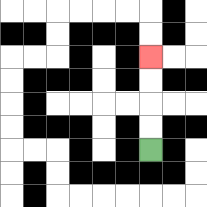{'start': '[6, 6]', 'end': '[6, 2]', 'path_directions': 'U,U,U,U', 'path_coordinates': '[[6, 6], [6, 5], [6, 4], [6, 3], [6, 2]]'}